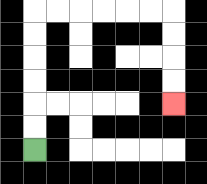{'start': '[1, 6]', 'end': '[7, 4]', 'path_directions': 'U,U,U,U,U,U,R,R,R,R,R,R,D,D,D,D', 'path_coordinates': '[[1, 6], [1, 5], [1, 4], [1, 3], [1, 2], [1, 1], [1, 0], [2, 0], [3, 0], [4, 0], [5, 0], [6, 0], [7, 0], [7, 1], [7, 2], [7, 3], [7, 4]]'}